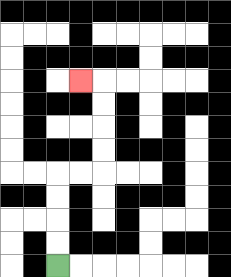{'start': '[2, 11]', 'end': '[3, 3]', 'path_directions': 'U,U,U,U,R,R,U,U,U,U,L', 'path_coordinates': '[[2, 11], [2, 10], [2, 9], [2, 8], [2, 7], [3, 7], [4, 7], [4, 6], [4, 5], [4, 4], [4, 3], [3, 3]]'}